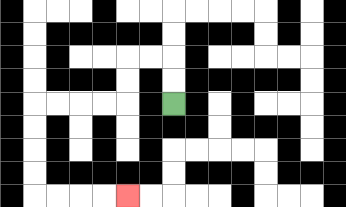{'start': '[7, 4]', 'end': '[5, 8]', 'path_directions': 'U,U,L,L,D,D,L,L,L,L,D,D,D,D,R,R,R,R', 'path_coordinates': '[[7, 4], [7, 3], [7, 2], [6, 2], [5, 2], [5, 3], [5, 4], [4, 4], [3, 4], [2, 4], [1, 4], [1, 5], [1, 6], [1, 7], [1, 8], [2, 8], [3, 8], [4, 8], [5, 8]]'}